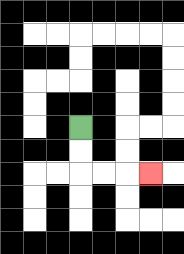{'start': '[3, 5]', 'end': '[6, 7]', 'path_directions': 'D,D,R,R,R', 'path_coordinates': '[[3, 5], [3, 6], [3, 7], [4, 7], [5, 7], [6, 7]]'}